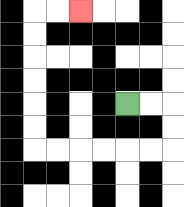{'start': '[5, 4]', 'end': '[3, 0]', 'path_directions': 'R,R,D,D,L,L,L,L,L,L,U,U,U,U,U,U,R,R', 'path_coordinates': '[[5, 4], [6, 4], [7, 4], [7, 5], [7, 6], [6, 6], [5, 6], [4, 6], [3, 6], [2, 6], [1, 6], [1, 5], [1, 4], [1, 3], [1, 2], [1, 1], [1, 0], [2, 0], [3, 0]]'}